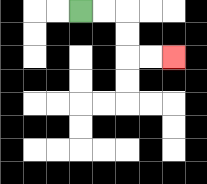{'start': '[3, 0]', 'end': '[7, 2]', 'path_directions': 'R,R,D,D,R,R', 'path_coordinates': '[[3, 0], [4, 0], [5, 0], [5, 1], [5, 2], [6, 2], [7, 2]]'}